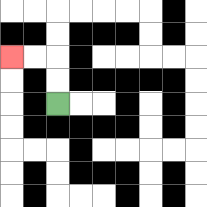{'start': '[2, 4]', 'end': '[0, 2]', 'path_directions': 'U,U,L,L', 'path_coordinates': '[[2, 4], [2, 3], [2, 2], [1, 2], [0, 2]]'}